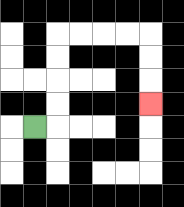{'start': '[1, 5]', 'end': '[6, 4]', 'path_directions': 'R,U,U,U,U,R,R,R,R,D,D,D', 'path_coordinates': '[[1, 5], [2, 5], [2, 4], [2, 3], [2, 2], [2, 1], [3, 1], [4, 1], [5, 1], [6, 1], [6, 2], [6, 3], [6, 4]]'}